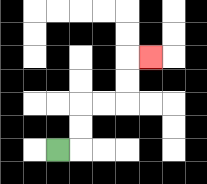{'start': '[2, 6]', 'end': '[6, 2]', 'path_directions': 'R,U,U,R,R,U,U,R', 'path_coordinates': '[[2, 6], [3, 6], [3, 5], [3, 4], [4, 4], [5, 4], [5, 3], [5, 2], [6, 2]]'}